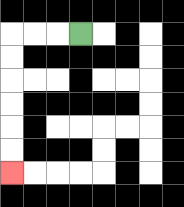{'start': '[3, 1]', 'end': '[0, 7]', 'path_directions': 'L,L,L,D,D,D,D,D,D', 'path_coordinates': '[[3, 1], [2, 1], [1, 1], [0, 1], [0, 2], [0, 3], [0, 4], [0, 5], [0, 6], [0, 7]]'}